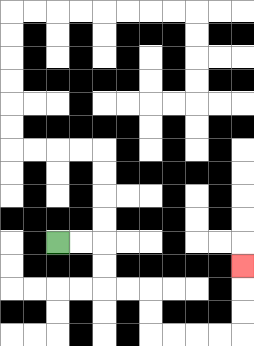{'start': '[2, 10]', 'end': '[10, 11]', 'path_directions': 'R,R,D,D,R,R,D,D,R,R,R,R,U,U,U', 'path_coordinates': '[[2, 10], [3, 10], [4, 10], [4, 11], [4, 12], [5, 12], [6, 12], [6, 13], [6, 14], [7, 14], [8, 14], [9, 14], [10, 14], [10, 13], [10, 12], [10, 11]]'}